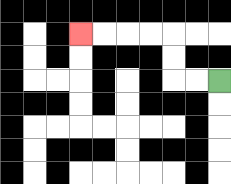{'start': '[9, 3]', 'end': '[3, 1]', 'path_directions': 'L,L,U,U,L,L,L,L', 'path_coordinates': '[[9, 3], [8, 3], [7, 3], [7, 2], [7, 1], [6, 1], [5, 1], [4, 1], [3, 1]]'}